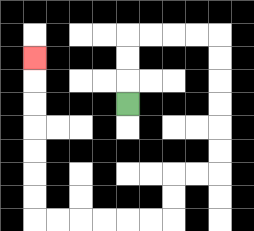{'start': '[5, 4]', 'end': '[1, 2]', 'path_directions': 'U,U,U,R,R,R,R,D,D,D,D,D,D,L,L,D,D,L,L,L,L,L,L,U,U,U,U,U,U,U', 'path_coordinates': '[[5, 4], [5, 3], [5, 2], [5, 1], [6, 1], [7, 1], [8, 1], [9, 1], [9, 2], [9, 3], [9, 4], [9, 5], [9, 6], [9, 7], [8, 7], [7, 7], [7, 8], [7, 9], [6, 9], [5, 9], [4, 9], [3, 9], [2, 9], [1, 9], [1, 8], [1, 7], [1, 6], [1, 5], [1, 4], [1, 3], [1, 2]]'}